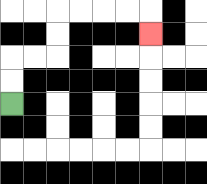{'start': '[0, 4]', 'end': '[6, 1]', 'path_directions': 'U,U,R,R,U,U,R,R,R,R,D', 'path_coordinates': '[[0, 4], [0, 3], [0, 2], [1, 2], [2, 2], [2, 1], [2, 0], [3, 0], [4, 0], [5, 0], [6, 0], [6, 1]]'}